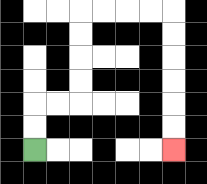{'start': '[1, 6]', 'end': '[7, 6]', 'path_directions': 'U,U,R,R,U,U,U,U,R,R,R,R,D,D,D,D,D,D', 'path_coordinates': '[[1, 6], [1, 5], [1, 4], [2, 4], [3, 4], [3, 3], [3, 2], [3, 1], [3, 0], [4, 0], [5, 0], [6, 0], [7, 0], [7, 1], [7, 2], [7, 3], [7, 4], [7, 5], [7, 6]]'}